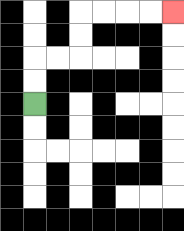{'start': '[1, 4]', 'end': '[7, 0]', 'path_directions': 'U,U,R,R,U,U,R,R,R,R', 'path_coordinates': '[[1, 4], [1, 3], [1, 2], [2, 2], [3, 2], [3, 1], [3, 0], [4, 0], [5, 0], [6, 0], [7, 0]]'}